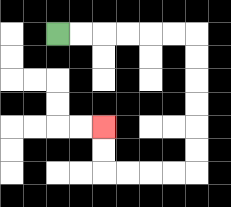{'start': '[2, 1]', 'end': '[4, 5]', 'path_directions': 'R,R,R,R,R,R,D,D,D,D,D,D,L,L,L,L,U,U', 'path_coordinates': '[[2, 1], [3, 1], [4, 1], [5, 1], [6, 1], [7, 1], [8, 1], [8, 2], [8, 3], [8, 4], [8, 5], [8, 6], [8, 7], [7, 7], [6, 7], [5, 7], [4, 7], [4, 6], [4, 5]]'}